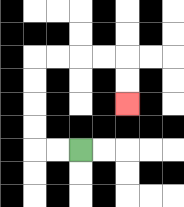{'start': '[3, 6]', 'end': '[5, 4]', 'path_directions': 'L,L,U,U,U,U,R,R,R,R,D,D', 'path_coordinates': '[[3, 6], [2, 6], [1, 6], [1, 5], [1, 4], [1, 3], [1, 2], [2, 2], [3, 2], [4, 2], [5, 2], [5, 3], [5, 4]]'}